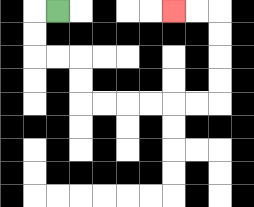{'start': '[2, 0]', 'end': '[7, 0]', 'path_directions': 'L,D,D,R,R,D,D,R,R,R,R,R,R,U,U,U,U,L,L', 'path_coordinates': '[[2, 0], [1, 0], [1, 1], [1, 2], [2, 2], [3, 2], [3, 3], [3, 4], [4, 4], [5, 4], [6, 4], [7, 4], [8, 4], [9, 4], [9, 3], [9, 2], [9, 1], [9, 0], [8, 0], [7, 0]]'}